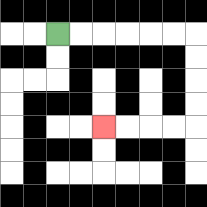{'start': '[2, 1]', 'end': '[4, 5]', 'path_directions': 'R,R,R,R,R,R,D,D,D,D,L,L,L,L', 'path_coordinates': '[[2, 1], [3, 1], [4, 1], [5, 1], [6, 1], [7, 1], [8, 1], [8, 2], [8, 3], [8, 4], [8, 5], [7, 5], [6, 5], [5, 5], [4, 5]]'}